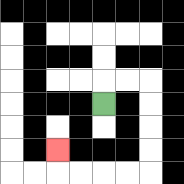{'start': '[4, 4]', 'end': '[2, 6]', 'path_directions': 'U,R,R,D,D,D,D,L,L,L,L,U', 'path_coordinates': '[[4, 4], [4, 3], [5, 3], [6, 3], [6, 4], [6, 5], [6, 6], [6, 7], [5, 7], [4, 7], [3, 7], [2, 7], [2, 6]]'}